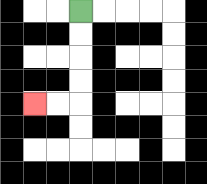{'start': '[3, 0]', 'end': '[1, 4]', 'path_directions': 'D,D,D,D,L,L', 'path_coordinates': '[[3, 0], [3, 1], [3, 2], [3, 3], [3, 4], [2, 4], [1, 4]]'}